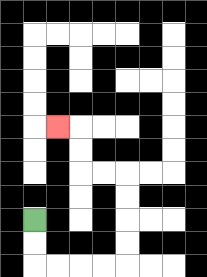{'start': '[1, 9]', 'end': '[2, 5]', 'path_directions': 'D,D,R,R,R,R,U,U,U,U,L,L,U,U,L', 'path_coordinates': '[[1, 9], [1, 10], [1, 11], [2, 11], [3, 11], [4, 11], [5, 11], [5, 10], [5, 9], [5, 8], [5, 7], [4, 7], [3, 7], [3, 6], [3, 5], [2, 5]]'}